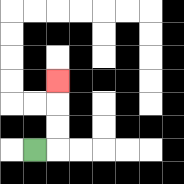{'start': '[1, 6]', 'end': '[2, 3]', 'path_directions': 'R,U,U,U', 'path_coordinates': '[[1, 6], [2, 6], [2, 5], [2, 4], [2, 3]]'}